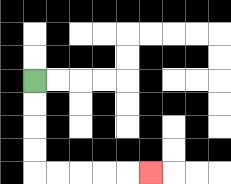{'start': '[1, 3]', 'end': '[6, 7]', 'path_directions': 'D,D,D,D,R,R,R,R,R', 'path_coordinates': '[[1, 3], [1, 4], [1, 5], [1, 6], [1, 7], [2, 7], [3, 7], [4, 7], [5, 7], [6, 7]]'}